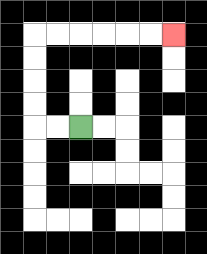{'start': '[3, 5]', 'end': '[7, 1]', 'path_directions': 'L,L,U,U,U,U,R,R,R,R,R,R', 'path_coordinates': '[[3, 5], [2, 5], [1, 5], [1, 4], [1, 3], [1, 2], [1, 1], [2, 1], [3, 1], [4, 1], [5, 1], [6, 1], [7, 1]]'}